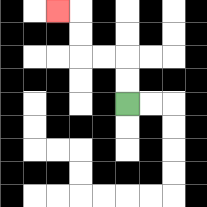{'start': '[5, 4]', 'end': '[2, 0]', 'path_directions': 'U,U,L,L,U,U,L', 'path_coordinates': '[[5, 4], [5, 3], [5, 2], [4, 2], [3, 2], [3, 1], [3, 0], [2, 0]]'}